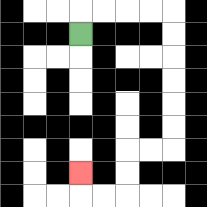{'start': '[3, 1]', 'end': '[3, 7]', 'path_directions': 'U,R,R,R,R,D,D,D,D,D,D,L,L,D,D,L,L,U', 'path_coordinates': '[[3, 1], [3, 0], [4, 0], [5, 0], [6, 0], [7, 0], [7, 1], [7, 2], [7, 3], [7, 4], [7, 5], [7, 6], [6, 6], [5, 6], [5, 7], [5, 8], [4, 8], [3, 8], [3, 7]]'}